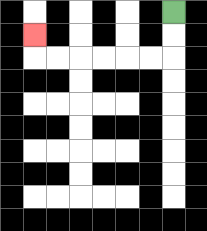{'start': '[7, 0]', 'end': '[1, 1]', 'path_directions': 'D,D,L,L,L,L,L,L,U', 'path_coordinates': '[[7, 0], [7, 1], [7, 2], [6, 2], [5, 2], [4, 2], [3, 2], [2, 2], [1, 2], [1, 1]]'}